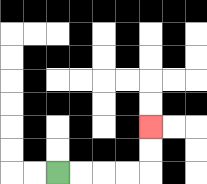{'start': '[2, 7]', 'end': '[6, 5]', 'path_directions': 'R,R,R,R,U,U', 'path_coordinates': '[[2, 7], [3, 7], [4, 7], [5, 7], [6, 7], [6, 6], [6, 5]]'}